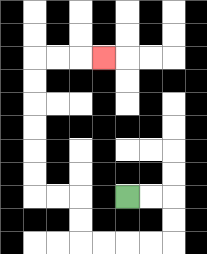{'start': '[5, 8]', 'end': '[4, 2]', 'path_directions': 'R,R,D,D,L,L,L,L,U,U,L,L,U,U,U,U,U,U,R,R,R', 'path_coordinates': '[[5, 8], [6, 8], [7, 8], [7, 9], [7, 10], [6, 10], [5, 10], [4, 10], [3, 10], [3, 9], [3, 8], [2, 8], [1, 8], [1, 7], [1, 6], [1, 5], [1, 4], [1, 3], [1, 2], [2, 2], [3, 2], [4, 2]]'}